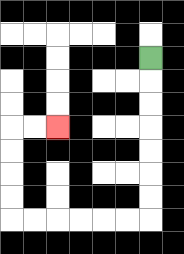{'start': '[6, 2]', 'end': '[2, 5]', 'path_directions': 'D,D,D,D,D,D,D,L,L,L,L,L,L,U,U,U,U,R,R', 'path_coordinates': '[[6, 2], [6, 3], [6, 4], [6, 5], [6, 6], [6, 7], [6, 8], [6, 9], [5, 9], [4, 9], [3, 9], [2, 9], [1, 9], [0, 9], [0, 8], [0, 7], [0, 6], [0, 5], [1, 5], [2, 5]]'}